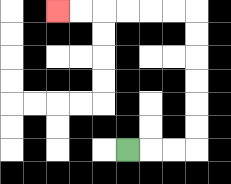{'start': '[5, 6]', 'end': '[2, 0]', 'path_directions': 'R,R,R,U,U,U,U,U,U,L,L,L,L,L,L', 'path_coordinates': '[[5, 6], [6, 6], [7, 6], [8, 6], [8, 5], [8, 4], [8, 3], [8, 2], [8, 1], [8, 0], [7, 0], [6, 0], [5, 0], [4, 0], [3, 0], [2, 0]]'}